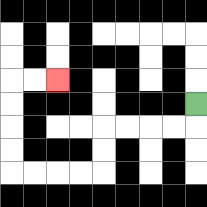{'start': '[8, 4]', 'end': '[2, 3]', 'path_directions': 'D,L,L,L,L,D,D,L,L,L,L,U,U,U,U,R,R', 'path_coordinates': '[[8, 4], [8, 5], [7, 5], [6, 5], [5, 5], [4, 5], [4, 6], [4, 7], [3, 7], [2, 7], [1, 7], [0, 7], [0, 6], [0, 5], [0, 4], [0, 3], [1, 3], [2, 3]]'}